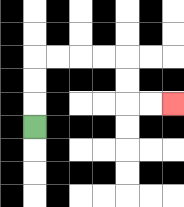{'start': '[1, 5]', 'end': '[7, 4]', 'path_directions': 'U,U,U,R,R,R,R,D,D,R,R', 'path_coordinates': '[[1, 5], [1, 4], [1, 3], [1, 2], [2, 2], [3, 2], [4, 2], [5, 2], [5, 3], [5, 4], [6, 4], [7, 4]]'}